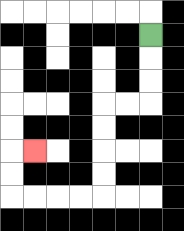{'start': '[6, 1]', 'end': '[1, 6]', 'path_directions': 'D,D,D,L,L,D,D,D,D,L,L,L,L,U,U,R', 'path_coordinates': '[[6, 1], [6, 2], [6, 3], [6, 4], [5, 4], [4, 4], [4, 5], [4, 6], [4, 7], [4, 8], [3, 8], [2, 8], [1, 8], [0, 8], [0, 7], [0, 6], [1, 6]]'}